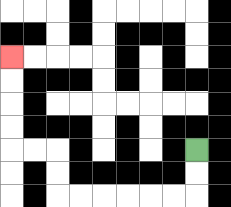{'start': '[8, 6]', 'end': '[0, 2]', 'path_directions': 'D,D,L,L,L,L,L,L,U,U,L,L,U,U,U,U', 'path_coordinates': '[[8, 6], [8, 7], [8, 8], [7, 8], [6, 8], [5, 8], [4, 8], [3, 8], [2, 8], [2, 7], [2, 6], [1, 6], [0, 6], [0, 5], [0, 4], [0, 3], [0, 2]]'}